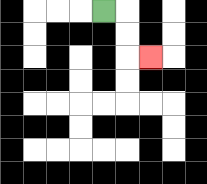{'start': '[4, 0]', 'end': '[6, 2]', 'path_directions': 'R,D,D,R', 'path_coordinates': '[[4, 0], [5, 0], [5, 1], [5, 2], [6, 2]]'}